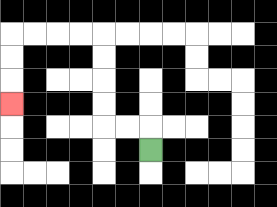{'start': '[6, 6]', 'end': '[0, 4]', 'path_directions': 'U,L,L,U,U,U,U,L,L,L,L,D,D,D', 'path_coordinates': '[[6, 6], [6, 5], [5, 5], [4, 5], [4, 4], [4, 3], [4, 2], [4, 1], [3, 1], [2, 1], [1, 1], [0, 1], [0, 2], [0, 3], [0, 4]]'}